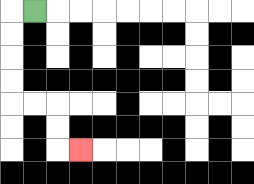{'start': '[1, 0]', 'end': '[3, 6]', 'path_directions': 'L,D,D,D,D,R,R,D,D,R', 'path_coordinates': '[[1, 0], [0, 0], [0, 1], [0, 2], [0, 3], [0, 4], [1, 4], [2, 4], [2, 5], [2, 6], [3, 6]]'}